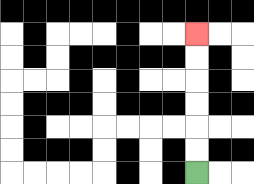{'start': '[8, 7]', 'end': '[8, 1]', 'path_directions': 'U,U,U,U,U,U', 'path_coordinates': '[[8, 7], [8, 6], [8, 5], [8, 4], [8, 3], [8, 2], [8, 1]]'}